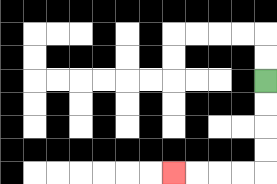{'start': '[11, 3]', 'end': '[7, 7]', 'path_directions': 'D,D,D,D,L,L,L,L', 'path_coordinates': '[[11, 3], [11, 4], [11, 5], [11, 6], [11, 7], [10, 7], [9, 7], [8, 7], [7, 7]]'}